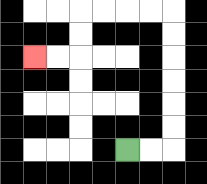{'start': '[5, 6]', 'end': '[1, 2]', 'path_directions': 'R,R,U,U,U,U,U,U,L,L,L,L,D,D,L,L', 'path_coordinates': '[[5, 6], [6, 6], [7, 6], [7, 5], [7, 4], [7, 3], [7, 2], [7, 1], [7, 0], [6, 0], [5, 0], [4, 0], [3, 0], [3, 1], [3, 2], [2, 2], [1, 2]]'}